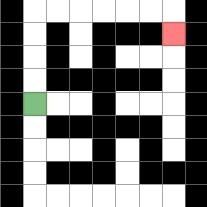{'start': '[1, 4]', 'end': '[7, 1]', 'path_directions': 'U,U,U,U,R,R,R,R,R,R,D', 'path_coordinates': '[[1, 4], [1, 3], [1, 2], [1, 1], [1, 0], [2, 0], [3, 0], [4, 0], [5, 0], [6, 0], [7, 0], [7, 1]]'}